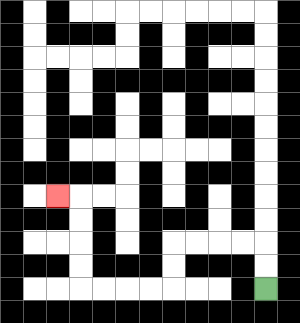{'start': '[11, 12]', 'end': '[2, 8]', 'path_directions': 'U,U,L,L,L,L,D,D,L,L,L,L,U,U,U,U,L', 'path_coordinates': '[[11, 12], [11, 11], [11, 10], [10, 10], [9, 10], [8, 10], [7, 10], [7, 11], [7, 12], [6, 12], [5, 12], [4, 12], [3, 12], [3, 11], [3, 10], [3, 9], [3, 8], [2, 8]]'}